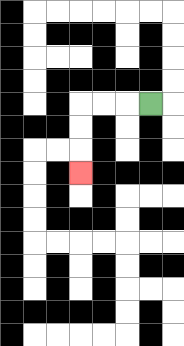{'start': '[6, 4]', 'end': '[3, 7]', 'path_directions': 'L,L,L,D,D,D', 'path_coordinates': '[[6, 4], [5, 4], [4, 4], [3, 4], [3, 5], [3, 6], [3, 7]]'}